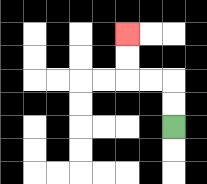{'start': '[7, 5]', 'end': '[5, 1]', 'path_directions': 'U,U,L,L,U,U', 'path_coordinates': '[[7, 5], [7, 4], [7, 3], [6, 3], [5, 3], [5, 2], [5, 1]]'}